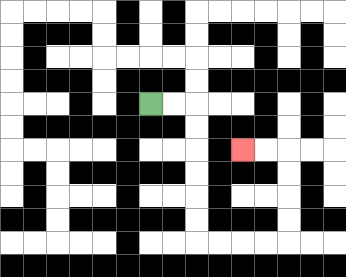{'start': '[6, 4]', 'end': '[10, 6]', 'path_directions': 'R,R,D,D,D,D,D,D,R,R,R,R,U,U,U,U,L,L', 'path_coordinates': '[[6, 4], [7, 4], [8, 4], [8, 5], [8, 6], [8, 7], [8, 8], [8, 9], [8, 10], [9, 10], [10, 10], [11, 10], [12, 10], [12, 9], [12, 8], [12, 7], [12, 6], [11, 6], [10, 6]]'}